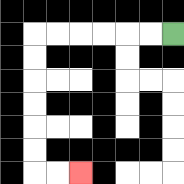{'start': '[7, 1]', 'end': '[3, 7]', 'path_directions': 'L,L,L,L,L,L,D,D,D,D,D,D,R,R', 'path_coordinates': '[[7, 1], [6, 1], [5, 1], [4, 1], [3, 1], [2, 1], [1, 1], [1, 2], [1, 3], [1, 4], [1, 5], [1, 6], [1, 7], [2, 7], [3, 7]]'}